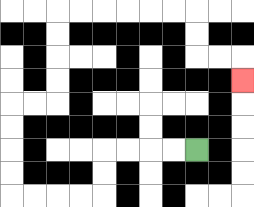{'start': '[8, 6]', 'end': '[10, 3]', 'path_directions': 'L,L,L,L,D,D,L,L,L,L,U,U,U,U,R,R,U,U,U,U,R,R,R,R,R,R,D,D,R,R,D', 'path_coordinates': '[[8, 6], [7, 6], [6, 6], [5, 6], [4, 6], [4, 7], [4, 8], [3, 8], [2, 8], [1, 8], [0, 8], [0, 7], [0, 6], [0, 5], [0, 4], [1, 4], [2, 4], [2, 3], [2, 2], [2, 1], [2, 0], [3, 0], [4, 0], [5, 0], [6, 0], [7, 0], [8, 0], [8, 1], [8, 2], [9, 2], [10, 2], [10, 3]]'}